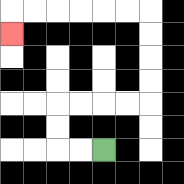{'start': '[4, 6]', 'end': '[0, 1]', 'path_directions': 'L,L,U,U,R,R,R,R,U,U,U,U,L,L,L,L,L,L,D', 'path_coordinates': '[[4, 6], [3, 6], [2, 6], [2, 5], [2, 4], [3, 4], [4, 4], [5, 4], [6, 4], [6, 3], [6, 2], [6, 1], [6, 0], [5, 0], [4, 0], [3, 0], [2, 0], [1, 0], [0, 0], [0, 1]]'}